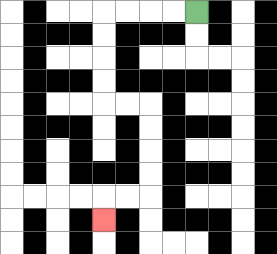{'start': '[8, 0]', 'end': '[4, 9]', 'path_directions': 'L,L,L,L,D,D,D,D,R,R,D,D,D,D,L,L,D', 'path_coordinates': '[[8, 0], [7, 0], [6, 0], [5, 0], [4, 0], [4, 1], [4, 2], [4, 3], [4, 4], [5, 4], [6, 4], [6, 5], [6, 6], [6, 7], [6, 8], [5, 8], [4, 8], [4, 9]]'}